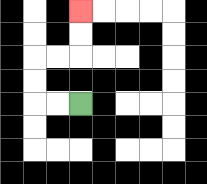{'start': '[3, 4]', 'end': '[3, 0]', 'path_directions': 'L,L,U,U,R,R,U,U', 'path_coordinates': '[[3, 4], [2, 4], [1, 4], [1, 3], [1, 2], [2, 2], [3, 2], [3, 1], [3, 0]]'}